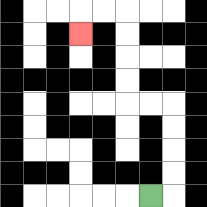{'start': '[6, 8]', 'end': '[3, 1]', 'path_directions': 'R,U,U,U,U,L,L,U,U,U,U,L,L,D', 'path_coordinates': '[[6, 8], [7, 8], [7, 7], [7, 6], [7, 5], [7, 4], [6, 4], [5, 4], [5, 3], [5, 2], [5, 1], [5, 0], [4, 0], [3, 0], [3, 1]]'}